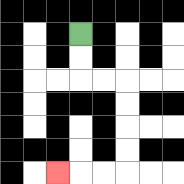{'start': '[3, 1]', 'end': '[2, 7]', 'path_directions': 'D,D,R,R,D,D,D,D,L,L,L', 'path_coordinates': '[[3, 1], [3, 2], [3, 3], [4, 3], [5, 3], [5, 4], [5, 5], [5, 6], [5, 7], [4, 7], [3, 7], [2, 7]]'}